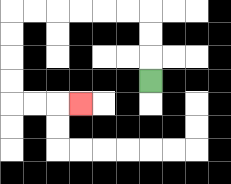{'start': '[6, 3]', 'end': '[3, 4]', 'path_directions': 'U,U,U,L,L,L,L,L,L,D,D,D,D,R,R,R', 'path_coordinates': '[[6, 3], [6, 2], [6, 1], [6, 0], [5, 0], [4, 0], [3, 0], [2, 0], [1, 0], [0, 0], [0, 1], [0, 2], [0, 3], [0, 4], [1, 4], [2, 4], [3, 4]]'}